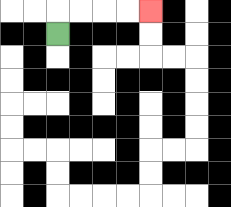{'start': '[2, 1]', 'end': '[6, 0]', 'path_directions': 'U,R,R,R,R', 'path_coordinates': '[[2, 1], [2, 0], [3, 0], [4, 0], [5, 0], [6, 0]]'}